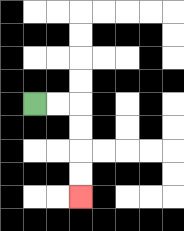{'start': '[1, 4]', 'end': '[3, 8]', 'path_directions': 'R,R,D,D,D,D', 'path_coordinates': '[[1, 4], [2, 4], [3, 4], [3, 5], [3, 6], [3, 7], [3, 8]]'}